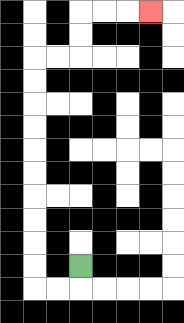{'start': '[3, 11]', 'end': '[6, 0]', 'path_directions': 'D,L,L,U,U,U,U,U,U,U,U,U,U,R,R,U,U,R,R,R', 'path_coordinates': '[[3, 11], [3, 12], [2, 12], [1, 12], [1, 11], [1, 10], [1, 9], [1, 8], [1, 7], [1, 6], [1, 5], [1, 4], [1, 3], [1, 2], [2, 2], [3, 2], [3, 1], [3, 0], [4, 0], [5, 0], [6, 0]]'}